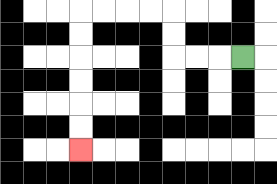{'start': '[10, 2]', 'end': '[3, 6]', 'path_directions': 'L,L,L,U,U,L,L,L,L,D,D,D,D,D,D', 'path_coordinates': '[[10, 2], [9, 2], [8, 2], [7, 2], [7, 1], [7, 0], [6, 0], [5, 0], [4, 0], [3, 0], [3, 1], [3, 2], [3, 3], [3, 4], [3, 5], [3, 6]]'}